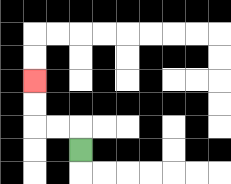{'start': '[3, 6]', 'end': '[1, 3]', 'path_directions': 'U,L,L,U,U', 'path_coordinates': '[[3, 6], [3, 5], [2, 5], [1, 5], [1, 4], [1, 3]]'}